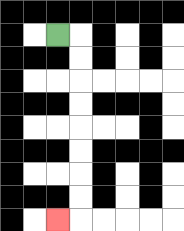{'start': '[2, 1]', 'end': '[2, 9]', 'path_directions': 'R,D,D,D,D,D,D,D,D,L', 'path_coordinates': '[[2, 1], [3, 1], [3, 2], [3, 3], [3, 4], [3, 5], [3, 6], [3, 7], [3, 8], [3, 9], [2, 9]]'}